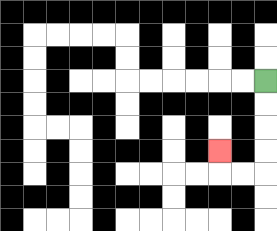{'start': '[11, 3]', 'end': '[9, 6]', 'path_directions': 'D,D,D,D,L,L,U', 'path_coordinates': '[[11, 3], [11, 4], [11, 5], [11, 6], [11, 7], [10, 7], [9, 7], [9, 6]]'}